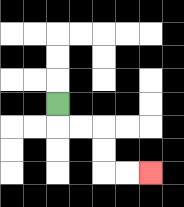{'start': '[2, 4]', 'end': '[6, 7]', 'path_directions': 'D,R,R,D,D,R,R', 'path_coordinates': '[[2, 4], [2, 5], [3, 5], [4, 5], [4, 6], [4, 7], [5, 7], [6, 7]]'}